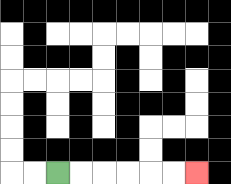{'start': '[2, 7]', 'end': '[8, 7]', 'path_directions': 'R,R,R,R,R,R', 'path_coordinates': '[[2, 7], [3, 7], [4, 7], [5, 7], [6, 7], [7, 7], [8, 7]]'}